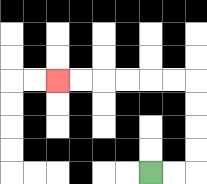{'start': '[6, 7]', 'end': '[2, 3]', 'path_directions': 'R,R,U,U,U,U,L,L,L,L,L,L', 'path_coordinates': '[[6, 7], [7, 7], [8, 7], [8, 6], [8, 5], [8, 4], [8, 3], [7, 3], [6, 3], [5, 3], [4, 3], [3, 3], [2, 3]]'}